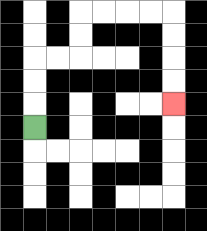{'start': '[1, 5]', 'end': '[7, 4]', 'path_directions': 'U,U,U,R,R,U,U,R,R,R,R,D,D,D,D', 'path_coordinates': '[[1, 5], [1, 4], [1, 3], [1, 2], [2, 2], [3, 2], [3, 1], [3, 0], [4, 0], [5, 0], [6, 0], [7, 0], [7, 1], [7, 2], [7, 3], [7, 4]]'}